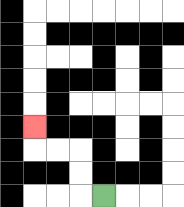{'start': '[4, 8]', 'end': '[1, 5]', 'path_directions': 'L,U,U,L,L,U', 'path_coordinates': '[[4, 8], [3, 8], [3, 7], [3, 6], [2, 6], [1, 6], [1, 5]]'}